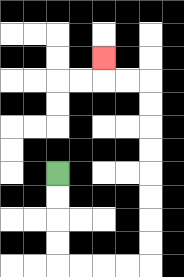{'start': '[2, 7]', 'end': '[4, 2]', 'path_directions': 'D,D,D,D,R,R,R,R,U,U,U,U,U,U,U,U,L,L,U', 'path_coordinates': '[[2, 7], [2, 8], [2, 9], [2, 10], [2, 11], [3, 11], [4, 11], [5, 11], [6, 11], [6, 10], [6, 9], [6, 8], [6, 7], [6, 6], [6, 5], [6, 4], [6, 3], [5, 3], [4, 3], [4, 2]]'}